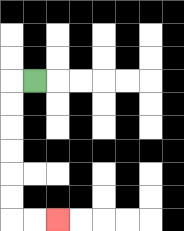{'start': '[1, 3]', 'end': '[2, 9]', 'path_directions': 'L,D,D,D,D,D,D,R,R', 'path_coordinates': '[[1, 3], [0, 3], [0, 4], [0, 5], [0, 6], [0, 7], [0, 8], [0, 9], [1, 9], [2, 9]]'}